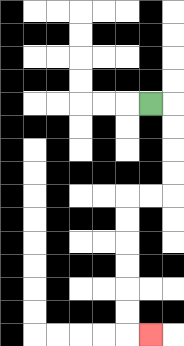{'start': '[6, 4]', 'end': '[6, 14]', 'path_directions': 'R,D,D,D,D,L,L,D,D,D,D,D,D,R', 'path_coordinates': '[[6, 4], [7, 4], [7, 5], [7, 6], [7, 7], [7, 8], [6, 8], [5, 8], [5, 9], [5, 10], [5, 11], [5, 12], [5, 13], [5, 14], [6, 14]]'}